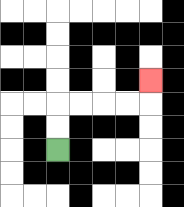{'start': '[2, 6]', 'end': '[6, 3]', 'path_directions': 'U,U,R,R,R,R,U', 'path_coordinates': '[[2, 6], [2, 5], [2, 4], [3, 4], [4, 4], [5, 4], [6, 4], [6, 3]]'}